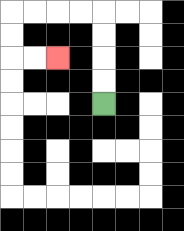{'start': '[4, 4]', 'end': '[2, 2]', 'path_directions': 'U,U,U,U,L,L,L,L,D,D,R,R', 'path_coordinates': '[[4, 4], [4, 3], [4, 2], [4, 1], [4, 0], [3, 0], [2, 0], [1, 0], [0, 0], [0, 1], [0, 2], [1, 2], [2, 2]]'}